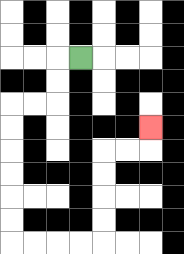{'start': '[3, 2]', 'end': '[6, 5]', 'path_directions': 'L,D,D,L,L,D,D,D,D,D,D,R,R,R,R,U,U,U,U,R,R,U', 'path_coordinates': '[[3, 2], [2, 2], [2, 3], [2, 4], [1, 4], [0, 4], [0, 5], [0, 6], [0, 7], [0, 8], [0, 9], [0, 10], [1, 10], [2, 10], [3, 10], [4, 10], [4, 9], [4, 8], [4, 7], [4, 6], [5, 6], [6, 6], [6, 5]]'}